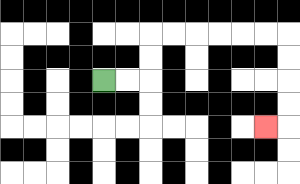{'start': '[4, 3]', 'end': '[11, 5]', 'path_directions': 'R,R,U,U,R,R,R,R,R,R,D,D,D,D,L', 'path_coordinates': '[[4, 3], [5, 3], [6, 3], [6, 2], [6, 1], [7, 1], [8, 1], [9, 1], [10, 1], [11, 1], [12, 1], [12, 2], [12, 3], [12, 4], [12, 5], [11, 5]]'}